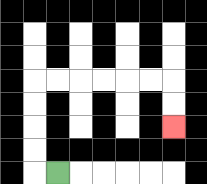{'start': '[2, 7]', 'end': '[7, 5]', 'path_directions': 'L,U,U,U,U,R,R,R,R,R,R,D,D', 'path_coordinates': '[[2, 7], [1, 7], [1, 6], [1, 5], [1, 4], [1, 3], [2, 3], [3, 3], [4, 3], [5, 3], [6, 3], [7, 3], [7, 4], [7, 5]]'}